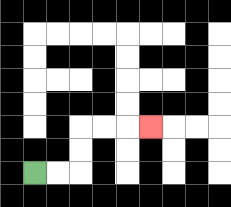{'start': '[1, 7]', 'end': '[6, 5]', 'path_directions': 'R,R,U,U,R,R,R', 'path_coordinates': '[[1, 7], [2, 7], [3, 7], [3, 6], [3, 5], [4, 5], [5, 5], [6, 5]]'}